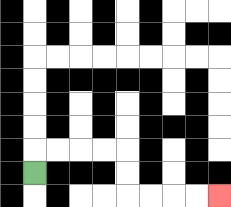{'start': '[1, 7]', 'end': '[9, 8]', 'path_directions': 'U,R,R,R,R,D,D,R,R,R,R', 'path_coordinates': '[[1, 7], [1, 6], [2, 6], [3, 6], [4, 6], [5, 6], [5, 7], [5, 8], [6, 8], [7, 8], [8, 8], [9, 8]]'}